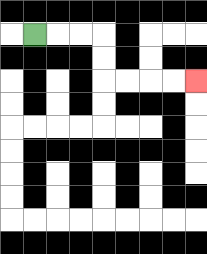{'start': '[1, 1]', 'end': '[8, 3]', 'path_directions': 'R,R,R,D,D,R,R,R,R', 'path_coordinates': '[[1, 1], [2, 1], [3, 1], [4, 1], [4, 2], [4, 3], [5, 3], [6, 3], [7, 3], [8, 3]]'}